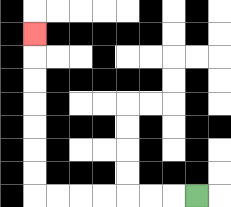{'start': '[8, 8]', 'end': '[1, 1]', 'path_directions': 'L,L,L,L,L,L,L,U,U,U,U,U,U,U', 'path_coordinates': '[[8, 8], [7, 8], [6, 8], [5, 8], [4, 8], [3, 8], [2, 8], [1, 8], [1, 7], [1, 6], [1, 5], [1, 4], [1, 3], [1, 2], [1, 1]]'}